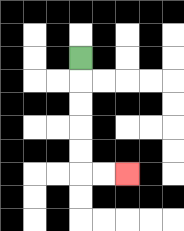{'start': '[3, 2]', 'end': '[5, 7]', 'path_directions': 'D,D,D,D,D,R,R', 'path_coordinates': '[[3, 2], [3, 3], [3, 4], [3, 5], [3, 6], [3, 7], [4, 7], [5, 7]]'}